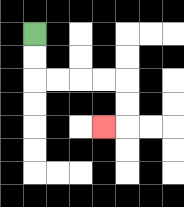{'start': '[1, 1]', 'end': '[4, 5]', 'path_directions': 'D,D,R,R,R,R,D,D,L', 'path_coordinates': '[[1, 1], [1, 2], [1, 3], [2, 3], [3, 3], [4, 3], [5, 3], [5, 4], [5, 5], [4, 5]]'}